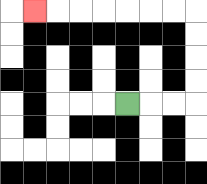{'start': '[5, 4]', 'end': '[1, 0]', 'path_directions': 'R,R,R,U,U,U,U,L,L,L,L,L,L,L', 'path_coordinates': '[[5, 4], [6, 4], [7, 4], [8, 4], [8, 3], [8, 2], [8, 1], [8, 0], [7, 0], [6, 0], [5, 0], [4, 0], [3, 0], [2, 0], [1, 0]]'}